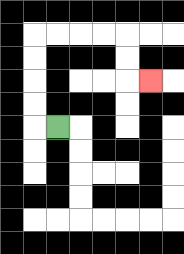{'start': '[2, 5]', 'end': '[6, 3]', 'path_directions': 'L,U,U,U,U,R,R,R,R,D,D,R', 'path_coordinates': '[[2, 5], [1, 5], [1, 4], [1, 3], [1, 2], [1, 1], [2, 1], [3, 1], [4, 1], [5, 1], [5, 2], [5, 3], [6, 3]]'}